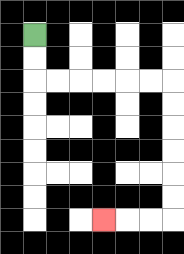{'start': '[1, 1]', 'end': '[4, 9]', 'path_directions': 'D,D,R,R,R,R,R,R,D,D,D,D,D,D,L,L,L', 'path_coordinates': '[[1, 1], [1, 2], [1, 3], [2, 3], [3, 3], [4, 3], [5, 3], [6, 3], [7, 3], [7, 4], [7, 5], [7, 6], [7, 7], [7, 8], [7, 9], [6, 9], [5, 9], [4, 9]]'}